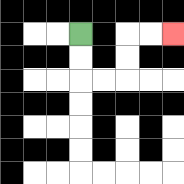{'start': '[3, 1]', 'end': '[7, 1]', 'path_directions': 'D,D,R,R,U,U,R,R', 'path_coordinates': '[[3, 1], [3, 2], [3, 3], [4, 3], [5, 3], [5, 2], [5, 1], [6, 1], [7, 1]]'}